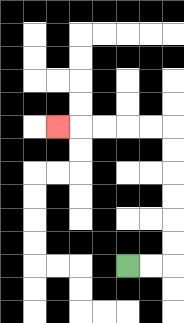{'start': '[5, 11]', 'end': '[2, 5]', 'path_directions': 'R,R,U,U,U,U,U,U,L,L,L,L,L', 'path_coordinates': '[[5, 11], [6, 11], [7, 11], [7, 10], [7, 9], [7, 8], [7, 7], [7, 6], [7, 5], [6, 5], [5, 5], [4, 5], [3, 5], [2, 5]]'}